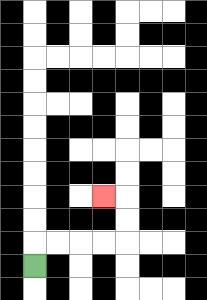{'start': '[1, 11]', 'end': '[4, 8]', 'path_directions': 'U,R,R,R,R,U,U,L', 'path_coordinates': '[[1, 11], [1, 10], [2, 10], [3, 10], [4, 10], [5, 10], [5, 9], [5, 8], [4, 8]]'}